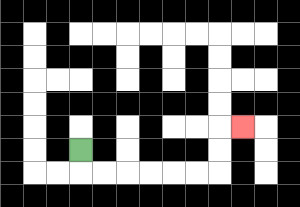{'start': '[3, 6]', 'end': '[10, 5]', 'path_directions': 'D,R,R,R,R,R,R,U,U,R', 'path_coordinates': '[[3, 6], [3, 7], [4, 7], [5, 7], [6, 7], [7, 7], [8, 7], [9, 7], [9, 6], [9, 5], [10, 5]]'}